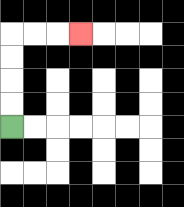{'start': '[0, 5]', 'end': '[3, 1]', 'path_directions': 'U,U,U,U,R,R,R', 'path_coordinates': '[[0, 5], [0, 4], [0, 3], [0, 2], [0, 1], [1, 1], [2, 1], [3, 1]]'}